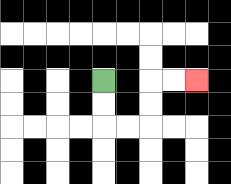{'start': '[4, 3]', 'end': '[8, 3]', 'path_directions': 'D,D,R,R,U,U,R,R', 'path_coordinates': '[[4, 3], [4, 4], [4, 5], [5, 5], [6, 5], [6, 4], [6, 3], [7, 3], [8, 3]]'}